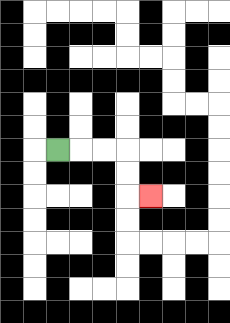{'start': '[2, 6]', 'end': '[6, 8]', 'path_directions': 'R,R,R,D,D,R', 'path_coordinates': '[[2, 6], [3, 6], [4, 6], [5, 6], [5, 7], [5, 8], [6, 8]]'}